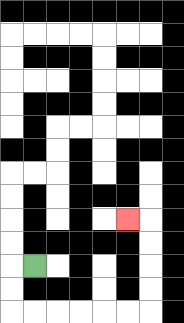{'start': '[1, 11]', 'end': '[5, 9]', 'path_directions': 'L,D,D,R,R,R,R,R,R,U,U,U,U,L', 'path_coordinates': '[[1, 11], [0, 11], [0, 12], [0, 13], [1, 13], [2, 13], [3, 13], [4, 13], [5, 13], [6, 13], [6, 12], [6, 11], [6, 10], [6, 9], [5, 9]]'}